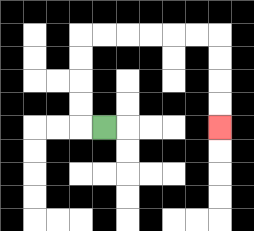{'start': '[4, 5]', 'end': '[9, 5]', 'path_directions': 'L,U,U,U,U,R,R,R,R,R,R,D,D,D,D', 'path_coordinates': '[[4, 5], [3, 5], [3, 4], [3, 3], [3, 2], [3, 1], [4, 1], [5, 1], [6, 1], [7, 1], [8, 1], [9, 1], [9, 2], [9, 3], [9, 4], [9, 5]]'}